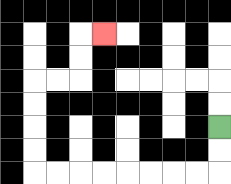{'start': '[9, 5]', 'end': '[4, 1]', 'path_directions': 'D,D,L,L,L,L,L,L,L,L,U,U,U,U,R,R,U,U,R', 'path_coordinates': '[[9, 5], [9, 6], [9, 7], [8, 7], [7, 7], [6, 7], [5, 7], [4, 7], [3, 7], [2, 7], [1, 7], [1, 6], [1, 5], [1, 4], [1, 3], [2, 3], [3, 3], [3, 2], [3, 1], [4, 1]]'}